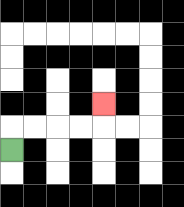{'start': '[0, 6]', 'end': '[4, 4]', 'path_directions': 'U,R,R,R,R,U', 'path_coordinates': '[[0, 6], [0, 5], [1, 5], [2, 5], [3, 5], [4, 5], [4, 4]]'}